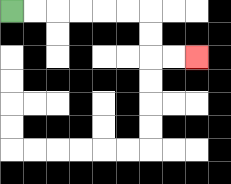{'start': '[0, 0]', 'end': '[8, 2]', 'path_directions': 'R,R,R,R,R,R,D,D,R,R', 'path_coordinates': '[[0, 0], [1, 0], [2, 0], [3, 0], [4, 0], [5, 0], [6, 0], [6, 1], [6, 2], [7, 2], [8, 2]]'}